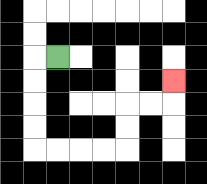{'start': '[2, 2]', 'end': '[7, 3]', 'path_directions': 'L,D,D,D,D,R,R,R,R,U,U,R,R,U', 'path_coordinates': '[[2, 2], [1, 2], [1, 3], [1, 4], [1, 5], [1, 6], [2, 6], [3, 6], [4, 6], [5, 6], [5, 5], [5, 4], [6, 4], [7, 4], [7, 3]]'}